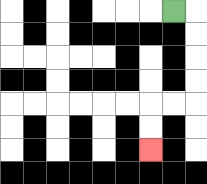{'start': '[7, 0]', 'end': '[6, 6]', 'path_directions': 'R,D,D,D,D,L,L,D,D', 'path_coordinates': '[[7, 0], [8, 0], [8, 1], [8, 2], [8, 3], [8, 4], [7, 4], [6, 4], [6, 5], [6, 6]]'}